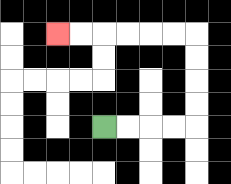{'start': '[4, 5]', 'end': '[2, 1]', 'path_directions': 'R,R,R,R,U,U,U,U,L,L,L,L,L,L', 'path_coordinates': '[[4, 5], [5, 5], [6, 5], [7, 5], [8, 5], [8, 4], [8, 3], [8, 2], [8, 1], [7, 1], [6, 1], [5, 1], [4, 1], [3, 1], [2, 1]]'}